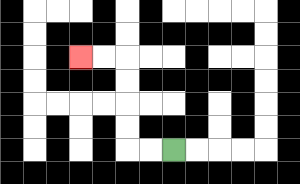{'start': '[7, 6]', 'end': '[3, 2]', 'path_directions': 'L,L,U,U,U,U,L,L', 'path_coordinates': '[[7, 6], [6, 6], [5, 6], [5, 5], [5, 4], [5, 3], [5, 2], [4, 2], [3, 2]]'}